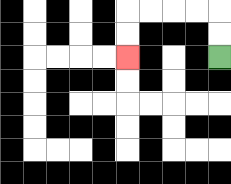{'start': '[9, 2]', 'end': '[5, 2]', 'path_directions': 'U,U,L,L,L,L,D,D', 'path_coordinates': '[[9, 2], [9, 1], [9, 0], [8, 0], [7, 0], [6, 0], [5, 0], [5, 1], [5, 2]]'}